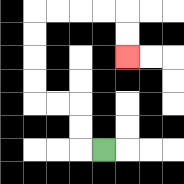{'start': '[4, 6]', 'end': '[5, 2]', 'path_directions': 'L,U,U,L,L,U,U,U,U,R,R,R,R,D,D', 'path_coordinates': '[[4, 6], [3, 6], [3, 5], [3, 4], [2, 4], [1, 4], [1, 3], [1, 2], [1, 1], [1, 0], [2, 0], [3, 0], [4, 0], [5, 0], [5, 1], [5, 2]]'}